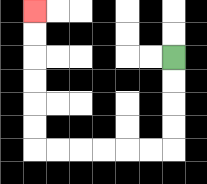{'start': '[7, 2]', 'end': '[1, 0]', 'path_directions': 'D,D,D,D,L,L,L,L,L,L,U,U,U,U,U,U', 'path_coordinates': '[[7, 2], [7, 3], [7, 4], [7, 5], [7, 6], [6, 6], [5, 6], [4, 6], [3, 6], [2, 6], [1, 6], [1, 5], [1, 4], [1, 3], [1, 2], [1, 1], [1, 0]]'}